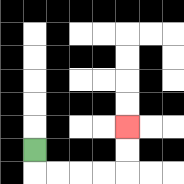{'start': '[1, 6]', 'end': '[5, 5]', 'path_directions': 'D,R,R,R,R,U,U', 'path_coordinates': '[[1, 6], [1, 7], [2, 7], [3, 7], [4, 7], [5, 7], [5, 6], [5, 5]]'}